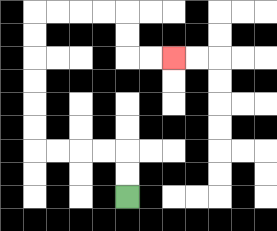{'start': '[5, 8]', 'end': '[7, 2]', 'path_directions': 'U,U,L,L,L,L,U,U,U,U,U,U,R,R,R,R,D,D,R,R', 'path_coordinates': '[[5, 8], [5, 7], [5, 6], [4, 6], [3, 6], [2, 6], [1, 6], [1, 5], [1, 4], [1, 3], [1, 2], [1, 1], [1, 0], [2, 0], [3, 0], [4, 0], [5, 0], [5, 1], [5, 2], [6, 2], [7, 2]]'}